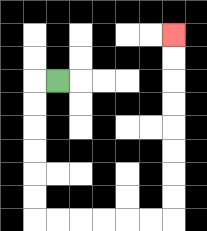{'start': '[2, 3]', 'end': '[7, 1]', 'path_directions': 'L,D,D,D,D,D,D,R,R,R,R,R,R,U,U,U,U,U,U,U,U', 'path_coordinates': '[[2, 3], [1, 3], [1, 4], [1, 5], [1, 6], [1, 7], [1, 8], [1, 9], [2, 9], [3, 9], [4, 9], [5, 9], [6, 9], [7, 9], [7, 8], [7, 7], [7, 6], [7, 5], [7, 4], [7, 3], [7, 2], [7, 1]]'}